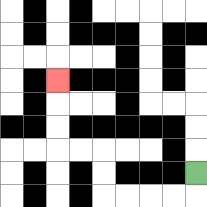{'start': '[8, 7]', 'end': '[2, 3]', 'path_directions': 'D,L,L,L,L,U,U,L,L,U,U,U', 'path_coordinates': '[[8, 7], [8, 8], [7, 8], [6, 8], [5, 8], [4, 8], [4, 7], [4, 6], [3, 6], [2, 6], [2, 5], [2, 4], [2, 3]]'}